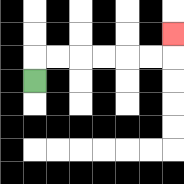{'start': '[1, 3]', 'end': '[7, 1]', 'path_directions': 'U,R,R,R,R,R,R,U', 'path_coordinates': '[[1, 3], [1, 2], [2, 2], [3, 2], [4, 2], [5, 2], [6, 2], [7, 2], [7, 1]]'}